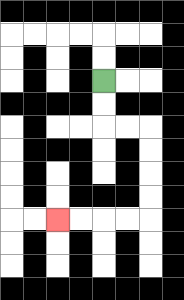{'start': '[4, 3]', 'end': '[2, 9]', 'path_directions': 'D,D,R,R,D,D,D,D,L,L,L,L', 'path_coordinates': '[[4, 3], [4, 4], [4, 5], [5, 5], [6, 5], [6, 6], [6, 7], [6, 8], [6, 9], [5, 9], [4, 9], [3, 9], [2, 9]]'}